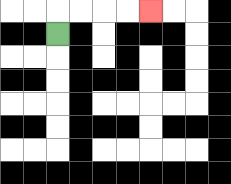{'start': '[2, 1]', 'end': '[6, 0]', 'path_directions': 'U,R,R,R,R', 'path_coordinates': '[[2, 1], [2, 0], [3, 0], [4, 0], [5, 0], [6, 0]]'}